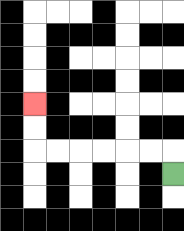{'start': '[7, 7]', 'end': '[1, 4]', 'path_directions': 'U,L,L,L,L,L,L,U,U', 'path_coordinates': '[[7, 7], [7, 6], [6, 6], [5, 6], [4, 6], [3, 6], [2, 6], [1, 6], [1, 5], [1, 4]]'}